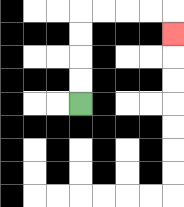{'start': '[3, 4]', 'end': '[7, 1]', 'path_directions': 'U,U,U,U,R,R,R,R,D', 'path_coordinates': '[[3, 4], [3, 3], [3, 2], [3, 1], [3, 0], [4, 0], [5, 0], [6, 0], [7, 0], [7, 1]]'}